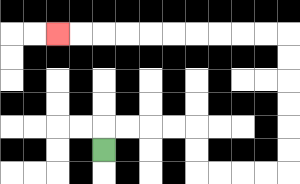{'start': '[4, 6]', 'end': '[2, 1]', 'path_directions': 'U,R,R,R,R,D,D,R,R,R,R,U,U,U,U,U,U,L,L,L,L,L,L,L,L,L,L', 'path_coordinates': '[[4, 6], [4, 5], [5, 5], [6, 5], [7, 5], [8, 5], [8, 6], [8, 7], [9, 7], [10, 7], [11, 7], [12, 7], [12, 6], [12, 5], [12, 4], [12, 3], [12, 2], [12, 1], [11, 1], [10, 1], [9, 1], [8, 1], [7, 1], [6, 1], [5, 1], [4, 1], [3, 1], [2, 1]]'}